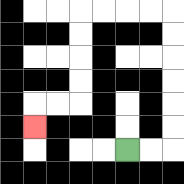{'start': '[5, 6]', 'end': '[1, 5]', 'path_directions': 'R,R,U,U,U,U,U,U,L,L,L,L,D,D,D,D,L,L,D', 'path_coordinates': '[[5, 6], [6, 6], [7, 6], [7, 5], [7, 4], [7, 3], [7, 2], [7, 1], [7, 0], [6, 0], [5, 0], [4, 0], [3, 0], [3, 1], [3, 2], [3, 3], [3, 4], [2, 4], [1, 4], [1, 5]]'}